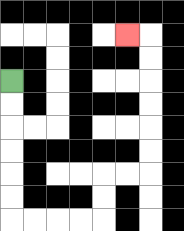{'start': '[0, 3]', 'end': '[5, 1]', 'path_directions': 'D,D,D,D,D,D,R,R,R,R,U,U,R,R,U,U,U,U,U,U,L', 'path_coordinates': '[[0, 3], [0, 4], [0, 5], [0, 6], [0, 7], [0, 8], [0, 9], [1, 9], [2, 9], [3, 9], [4, 9], [4, 8], [4, 7], [5, 7], [6, 7], [6, 6], [6, 5], [6, 4], [6, 3], [6, 2], [6, 1], [5, 1]]'}